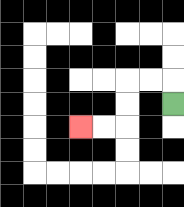{'start': '[7, 4]', 'end': '[3, 5]', 'path_directions': 'U,L,L,D,D,L,L', 'path_coordinates': '[[7, 4], [7, 3], [6, 3], [5, 3], [5, 4], [5, 5], [4, 5], [3, 5]]'}